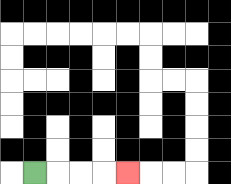{'start': '[1, 7]', 'end': '[5, 7]', 'path_directions': 'R,R,R,R', 'path_coordinates': '[[1, 7], [2, 7], [3, 7], [4, 7], [5, 7]]'}